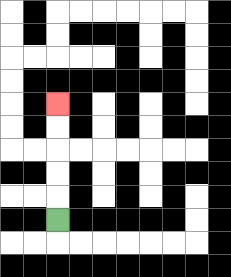{'start': '[2, 9]', 'end': '[2, 4]', 'path_directions': 'U,U,U,U,U', 'path_coordinates': '[[2, 9], [2, 8], [2, 7], [2, 6], [2, 5], [2, 4]]'}